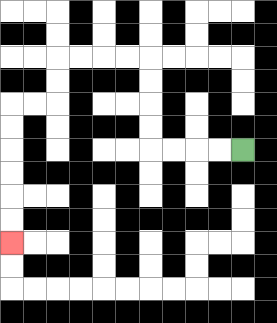{'start': '[10, 6]', 'end': '[0, 10]', 'path_directions': 'L,L,L,L,U,U,U,U,L,L,L,L,D,D,L,L,D,D,D,D,D,D', 'path_coordinates': '[[10, 6], [9, 6], [8, 6], [7, 6], [6, 6], [6, 5], [6, 4], [6, 3], [6, 2], [5, 2], [4, 2], [3, 2], [2, 2], [2, 3], [2, 4], [1, 4], [0, 4], [0, 5], [0, 6], [0, 7], [0, 8], [0, 9], [0, 10]]'}